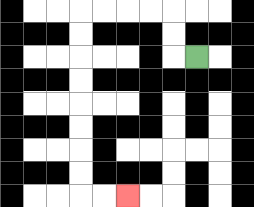{'start': '[8, 2]', 'end': '[5, 8]', 'path_directions': 'L,U,U,L,L,L,L,D,D,D,D,D,D,D,D,R,R', 'path_coordinates': '[[8, 2], [7, 2], [7, 1], [7, 0], [6, 0], [5, 0], [4, 0], [3, 0], [3, 1], [3, 2], [3, 3], [3, 4], [3, 5], [3, 6], [3, 7], [3, 8], [4, 8], [5, 8]]'}